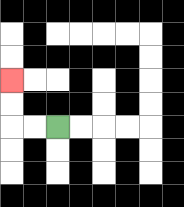{'start': '[2, 5]', 'end': '[0, 3]', 'path_directions': 'L,L,U,U', 'path_coordinates': '[[2, 5], [1, 5], [0, 5], [0, 4], [0, 3]]'}